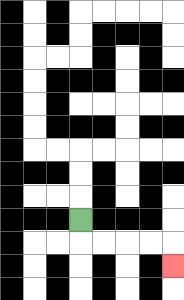{'start': '[3, 9]', 'end': '[7, 11]', 'path_directions': 'D,R,R,R,R,D', 'path_coordinates': '[[3, 9], [3, 10], [4, 10], [5, 10], [6, 10], [7, 10], [7, 11]]'}